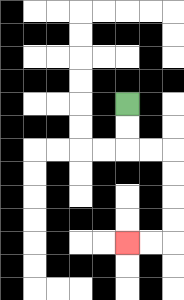{'start': '[5, 4]', 'end': '[5, 10]', 'path_directions': 'D,D,R,R,D,D,D,D,L,L', 'path_coordinates': '[[5, 4], [5, 5], [5, 6], [6, 6], [7, 6], [7, 7], [7, 8], [7, 9], [7, 10], [6, 10], [5, 10]]'}